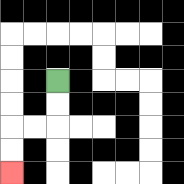{'start': '[2, 3]', 'end': '[0, 7]', 'path_directions': 'D,D,L,L,D,D', 'path_coordinates': '[[2, 3], [2, 4], [2, 5], [1, 5], [0, 5], [0, 6], [0, 7]]'}